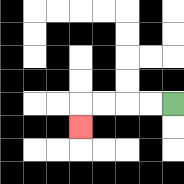{'start': '[7, 4]', 'end': '[3, 5]', 'path_directions': 'L,L,L,L,D', 'path_coordinates': '[[7, 4], [6, 4], [5, 4], [4, 4], [3, 4], [3, 5]]'}